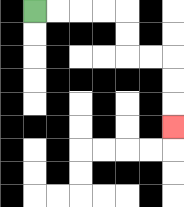{'start': '[1, 0]', 'end': '[7, 5]', 'path_directions': 'R,R,R,R,D,D,R,R,D,D,D', 'path_coordinates': '[[1, 0], [2, 0], [3, 0], [4, 0], [5, 0], [5, 1], [5, 2], [6, 2], [7, 2], [7, 3], [7, 4], [7, 5]]'}